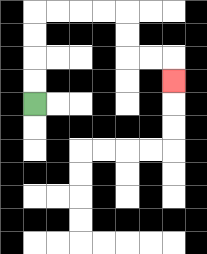{'start': '[1, 4]', 'end': '[7, 3]', 'path_directions': 'U,U,U,U,R,R,R,R,D,D,R,R,D', 'path_coordinates': '[[1, 4], [1, 3], [1, 2], [1, 1], [1, 0], [2, 0], [3, 0], [4, 0], [5, 0], [5, 1], [5, 2], [6, 2], [7, 2], [7, 3]]'}